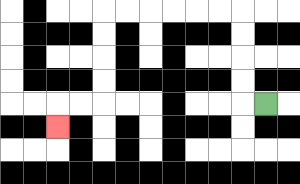{'start': '[11, 4]', 'end': '[2, 5]', 'path_directions': 'L,U,U,U,U,L,L,L,L,L,L,D,D,D,D,L,L,D', 'path_coordinates': '[[11, 4], [10, 4], [10, 3], [10, 2], [10, 1], [10, 0], [9, 0], [8, 0], [7, 0], [6, 0], [5, 0], [4, 0], [4, 1], [4, 2], [4, 3], [4, 4], [3, 4], [2, 4], [2, 5]]'}